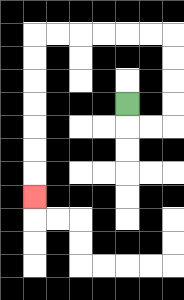{'start': '[5, 4]', 'end': '[1, 8]', 'path_directions': 'D,R,R,U,U,U,U,L,L,L,L,L,L,D,D,D,D,D,D,D', 'path_coordinates': '[[5, 4], [5, 5], [6, 5], [7, 5], [7, 4], [7, 3], [7, 2], [7, 1], [6, 1], [5, 1], [4, 1], [3, 1], [2, 1], [1, 1], [1, 2], [1, 3], [1, 4], [1, 5], [1, 6], [1, 7], [1, 8]]'}